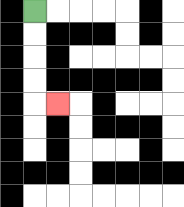{'start': '[1, 0]', 'end': '[2, 4]', 'path_directions': 'D,D,D,D,R', 'path_coordinates': '[[1, 0], [1, 1], [1, 2], [1, 3], [1, 4], [2, 4]]'}